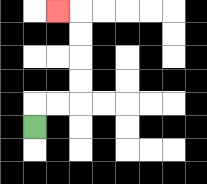{'start': '[1, 5]', 'end': '[2, 0]', 'path_directions': 'U,R,R,U,U,U,U,L', 'path_coordinates': '[[1, 5], [1, 4], [2, 4], [3, 4], [3, 3], [3, 2], [3, 1], [3, 0], [2, 0]]'}